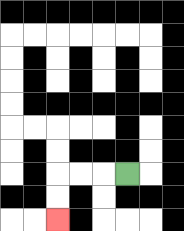{'start': '[5, 7]', 'end': '[2, 9]', 'path_directions': 'L,L,L,D,D', 'path_coordinates': '[[5, 7], [4, 7], [3, 7], [2, 7], [2, 8], [2, 9]]'}